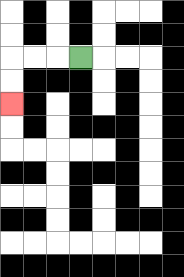{'start': '[3, 2]', 'end': '[0, 4]', 'path_directions': 'L,L,L,D,D', 'path_coordinates': '[[3, 2], [2, 2], [1, 2], [0, 2], [0, 3], [0, 4]]'}